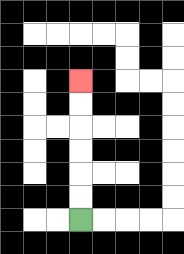{'start': '[3, 9]', 'end': '[3, 3]', 'path_directions': 'U,U,U,U,U,U', 'path_coordinates': '[[3, 9], [3, 8], [3, 7], [3, 6], [3, 5], [3, 4], [3, 3]]'}